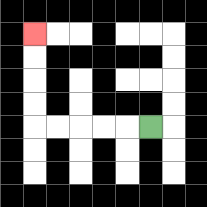{'start': '[6, 5]', 'end': '[1, 1]', 'path_directions': 'L,L,L,L,L,U,U,U,U', 'path_coordinates': '[[6, 5], [5, 5], [4, 5], [3, 5], [2, 5], [1, 5], [1, 4], [1, 3], [1, 2], [1, 1]]'}